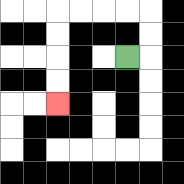{'start': '[5, 2]', 'end': '[2, 4]', 'path_directions': 'R,U,U,L,L,L,L,D,D,D,D', 'path_coordinates': '[[5, 2], [6, 2], [6, 1], [6, 0], [5, 0], [4, 0], [3, 0], [2, 0], [2, 1], [2, 2], [2, 3], [2, 4]]'}